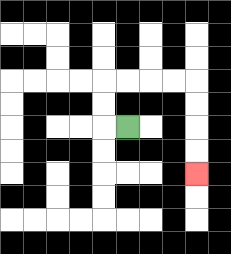{'start': '[5, 5]', 'end': '[8, 7]', 'path_directions': 'L,U,U,R,R,R,R,D,D,D,D', 'path_coordinates': '[[5, 5], [4, 5], [4, 4], [4, 3], [5, 3], [6, 3], [7, 3], [8, 3], [8, 4], [8, 5], [8, 6], [8, 7]]'}